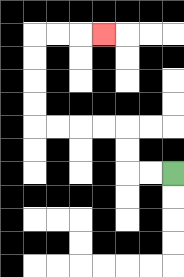{'start': '[7, 7]', 'end': '[4, 1]', 'path_directions': 'L,L,U,U,L,L,L,L,U,U,U,U,R,R,R', 'path_coordinates': '[[7, 7], [6, 7], [5, 7], [5, 6], [5, 5], [4, 5], [3, 5], [2, 5], [1, 5], [1, 4], [1, 3], [1, 2], [1, 1], [2, 1], [3, 1], [4, 1]]'}